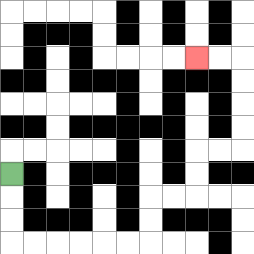{'start': '[0, 7]', 'end': '[8, 2]', 'path_directions': 'D,D,D,R,R,R,R,R,R,U,U,R,R,U,U,R,R,U,U,U,U,L,L', 'path_coordinates': '[[0, 7], [0, 8], [0, 9], [0, 10], [1, 10], [2, 10], [3, 10], [4, 10], [5, 10], [6, 10], [6, 9], [6, 8], [7, 8], [8, 8], [8, 7], [8, 6], [9, 6], [10, 6], [10, 5], [10, 4], [10, 3], [10, 2], [9, 2], [8, 2]]'}